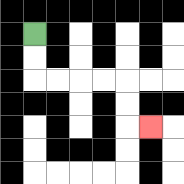{'start': '[1, 1]', 'end': '[6, 5]', 'path_directions': 'D,D,R,R,R,R,D,D,R', 'path_coordinates': '[[1, 1], [1, 2], [1, 3], [2, 3], [3, 3], [4, 3], [5, 3], [5, 4], [5, 5], [6, 5]]'}